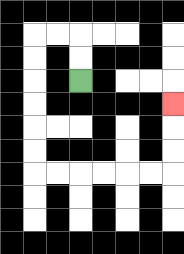{'start': '[3, 3]', 'end': '[7, 4]', 'path_directions': 'U,U,L,L,D,D,D,D,D,D,R,R,R,R,R,R,U,U,U', 'path_coordinates': '[[3, 3], [3, 2], [3, 1], [2, 1], [1, 1], [1, 2], [1, 3], [1, 4], [1, 5], [1, 6], [1, 7], [2, 7], [3, 7], [4, 7], [5, 7], [6, 7], [7, 7], [7, 6], [7, 5], [7, 4]]'}